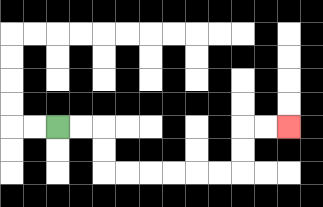{'start': '[2, 5]', 'end': '[12, 5]', 'path_directions': 'R,R,D,D,R,R,R,R,R,R,U,U,R,R', 'path_coordinates': '[[2, 5], [3, 5], [4, 5], [4, 6], [4, 7], [5, 7], [6, 7], [7, 7], [8, 7], [9, 7], [10, 7], [10, 6], [10, 5], [11, 5], [12, 5]]'}